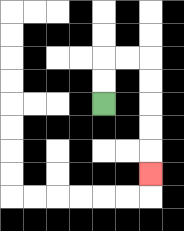{'start': '[4, 4]', 'end': '[6, 7]', 'path_directions': 'U,U,R,R,D,D,D,D,D', 'path_coordinates': '[[4, 4], [4, 3], [4, 2], [5, 2], [6, 2], [6, 3], [6, 4], [6, 5], [6, 6], [6, 7]]'}